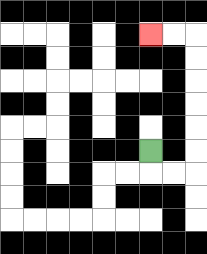{'start': '[6, 6]', 'end': '[6, 1]', 'path_directions': 'D,R,R,U,U,U,U,U,U,L,L', 'path_coordinates': '[[6, 6], [6, 7], [7, 7], [8, 7], [8, 6], [8, 5], [8, 4], [8, 3], [8, 2], [8, 1], [7, 1], [6, 1]]'}